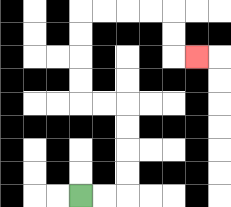{'start': '[3, 8]', 'end': '[8, 2]', 'path_directions': 'R,R,U,U,U,U,L,L,U,U,U,U,R,R,R,R,D,D,R', 'path_coordinates': '[[3, 8], [4, 8], [5, 8], [5, 7], [5, 6], [5, 5], [5, 4], [4, 4], [3, 4], [3, 3], [3, 2], [3, 1], [3, 0], [4, 0], [5, 0], [6, 0], [7, 0], [7, 1], [7, 2], [8, 2]]'}